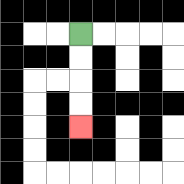{'start': '[3, 1]', 'end': '[3, 5]', 'path_directions': 'D,D,D,D', 'path_coordinates': '[[3, 1], [3, 2], [3, 3], [3, 4], [3, 5]]'}